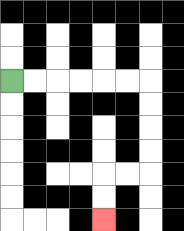{'start': '[0, 3]', 'end': '[4, 9]', 'path_directions': 'R,R,R,R,R,R,D,D,D,D,L,L,D,D', 'path_coordinates': '[[0, 3], [1, 3], [2, 3], [3, 3], [4, 3], [5, 3], [6, 3], [6, 4], [6, 5], [6, 6], [6, 7], [5, 7], [4, 7], [4, 8], [4, 9]]'}